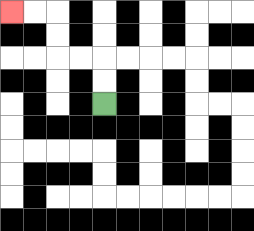{'start': '[4, 4]', 'end': '[0, 0]', 'path_directions': 'U,U,L,L,U,U,L,L', 'path_coordinates': '[[4, 4], [4, 3], [4, 2], [3, 2], [2, 2], [2, 1], [2, 0], [1, 0], [0, 0]]'}